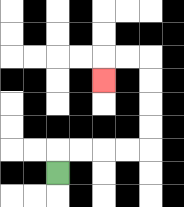{'start': '[2, 7]', 'end': '[4, 3]', 'path_directions': 'U,R,R,R,R,U,U,U,U,L,L,D', 'path_coordinates': '[[2, 7], [2, 6], [3, 6], [4, 6], [5, 6], [6, 6], [6, 5], [6, 4], [6, 3], [6, 2], [5, 2], [4, 2], [4, 3]]'}